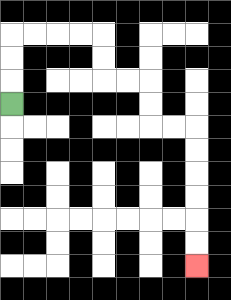{'start': '[0, 4]', 'end': '[8, 11]', 'path_directions': 'U,U,U,R,R,R,R,D,D,R,R,D,D,R,R,D,D,D,D,D,D', 'path_coordinates': '[[0, 4], [0, 3], [0, 2], [0, 1], [1, 1], [2, 1], [3, 1], [4, 1], [4, 2], [4, 3], [5, 3], [6, 3], [6, 4], [6, 5], [7, 5], [8, 5], [8, 6], [8, 7], [8, 8], [8, 9], [8, 10], [8, 11]]'}